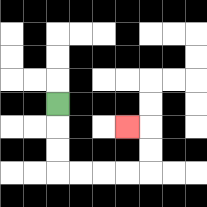{'start': '[2, 4]', 'end': '[5, 5]', 'path_directions': 'D,D,D,R,R,R,R,U,U,L', 'path_coordinates': '[[2, 4], [2, 5], [2, 6], [2, 7], [3, 7], [4, 7], [5, 7], [6, 7], [6, 6], [6, 5], [5, 5]]'}